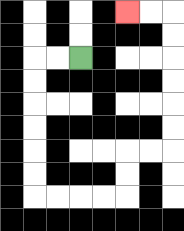{'start': '[3, 2]', 'end': '[5, 0]', 'path_directions': 'L,L,D,D,D,D,D,D,R,R,R,R,U,U,R,R,U,U,U,U,U,U,L,L', 'path_coordinates': '[[3, 2], [2, 2], [1, 2], [1, 3], [1, 4], [1, 5], [1, 6], [1, 7], [1, 8], [2, 8], [3, 8], [4, 8], [5, 8], [5, 7], [5, 6], [6, 6], [7, 6], [7, 5], [7, 4], [7, 3], [7, 2], [7, 1], [7, 0], [6, 0], [5, 0]]'}